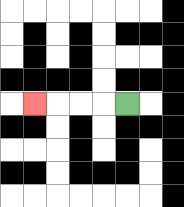{'start': '[5, 4]', 'end': '[1, 4]', 'path_directions': 'L,L,L,L', 'path_coordinates': '[[5, 4], [4, 4], [3, 4], [2, 4], [1, 4]]'}